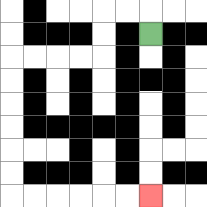{'start': '[6, 1]', 'end': '[6, 8]', 'path_directions': 'U,L,L,D,D,L,L,L,L,D,D,D,D,D,D,R,R,R,R,R,R', 'path_coordinates': '[[6, 1], [6, 0], [5, 0], [4, 0], [4, 1], [4, 2], [3, 2], [2, 2], [1, 2], [0, 2], [0, 3], [0, 4], [0, 5], [0, 6], [0, 7], [0, 8], [1, 8], [2, 8], [3, 8], [4, 8], [5, 8], [6, 8]]'}